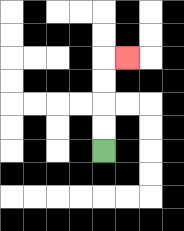{'start': '[4, 6]', 'end': '[5, 2]', 'path_directions': 'U,U,U,U,R', 'path_coordinates': '[[4, 6], [4, 5], [4, 4], [4, 3], [4, 2], [5, 2]]'}